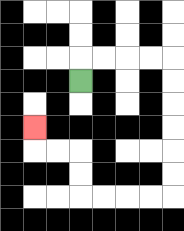{'start': '[3, 3]', 'end': '[1, 5]', 'path_directions': 'U,R,R,R,R,D,D,D,D,D,D,L,L,L,L,U,U,L,L,U', 'path_coordinates': '[[3, 3], [3, 2], [4, 2], [5, 2], [6, 2], [7, 2], [7, 3], [7, 4], [7, 5], [7, 6], [7, 7], [7, 8], [6, 8], [5, 8], [4, 8], [3, 8], [3, 7], [3, 6], [2, 6], [1, 6], [1, 5]]'}